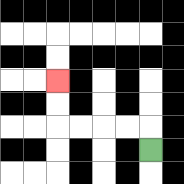{'start': '[6, 6]', 'end': '[2, 3]', 'path_directions': 'U,L,L,L,L,U,U', 'path_coordinates': '[[6, 6], [6, 5], [5, 5], [4, 5], [3, 5], [2, 5], [2, 4], [2, 3]]'}